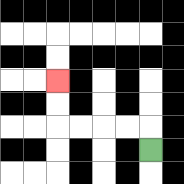{'start': '[6, 6]', 'end': '[2, 3]', 'path_directions': 'U,L,L,L,L,U,U', 'path_coordinates': '[[6, 6], [6, 5], [5, 5], [4, 5], [3, 5], [2, 5], [2, 4], [2, 3]]'}